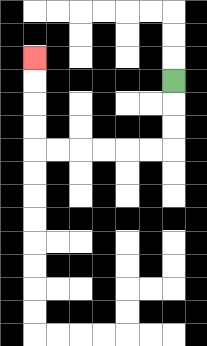{'start': '[7, 3]', 'end': '[1, 2]', 'path_directions': 'D,D,D,L,L,L,L,L,L,U,U,U,U', 'path_coordinates': '[[7, 3], [7, 4], [7, 5], [7, 6], [6, 6], [5, 6], [4, 6], [3, 6], [2, 6], [1, 6], [1, 5], [1, 4], [1, 3], [1, 2]]'}